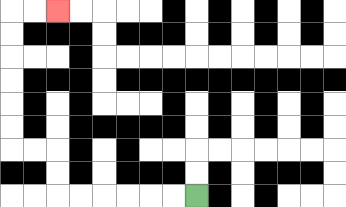{'start': '[8, 8]', 'end': '[2, 0]', 'path_directions': 'L,L,L,L,L,L,U,U,L,L,U,U,U,U,U,U,R,R', 'path_coordinates': '[[8, 8], [7, 8], [6, 8], [5, 8], [4, 8], [3, 8], [2, 8], [2, 7], [2, 6], [1, 6], [0, 6], [0, 5], [0, 4], [0, 3], [0, 2], [0, 1], [0, 0], [1, 0], [2, 0]]'}